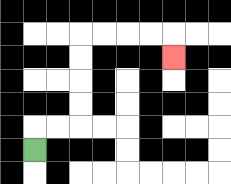{'start': '[1, 6]', 'end': '[7, 2]', 'path_directions': 'U,R,R,U,U,U,U,R,R,R,R,D', 'path_coordinates': '[[1, 6], [1, 5], [2, 5], [3, 5], [3, 4], [3, 3], [3, 2], [3, 1], [4, 1], [5, 1], [6, 1], [7, 1], [7, 2]]'}